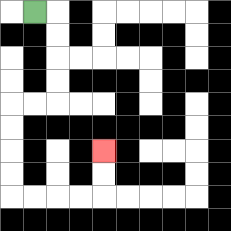{'start': '[1, 0]', 'end': '[4, 6]', 'path_directions': 'R,D,D,D,D,L,L,D,D,D,D,R,R,R,R,U,U', 'path_coordinates': '[[1, 0], [2, 0], [2, 1], [2, 2], [2, 3], [2, 4], [1, 4], [0, 4], [0, 5], [0, 6], [0, 7], [0, 8], [1, 8], [2, 8], [3, 8], [4, 8], [4, 7], [4, 6]]'}